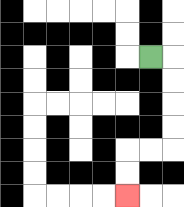{'start': '[6, 2]', 'end': '[5, 8]', 'path_directions': 'R,D,D,D,D,L,L,D,D', 'path_coordinates': '[[6, 2], [7, 2], [7, 3], [7, 4], [7, 5], [7, 6], [6, 6], [5, 6], [5, 7], [5, 8]]'}